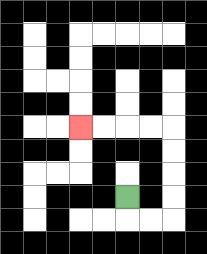{'start': '[5, 8]', 'end': '[3, 5]', 'path_directions': 'D,R,R,U,U,U,U,L,L,L,L', 'path_coordinates': '[[5, 8], [5, 9], [6, 9], [7, 9], [7, 8], [7, 7], [7, 6], [7, 5], [6, 5], [5, 5], [4, 5], [3, 5]]'}